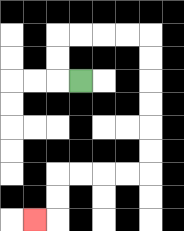{'start': '[3, 3]', 'end': '[1, 9]', 'path_directions': 'L,U,U,R,R,R,R,D,D,D,D,D,D,L,L,L,L,D,D,L', 'path_coordinates': '[[3, 3], [2, 3], [2, 2], [2, 1], [3, 1], [4, 1], [5, 1], [6, 1], [6, 2], [6, 3], [6, 4], [6, 5], [6, 6], [6, 7], [5, 7], [4, 7], [3, 7], [2, 7], [2, 8], [2, 9], [1, 9]]'}